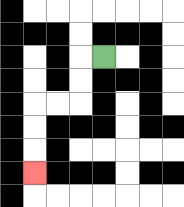{'start': '[4, 2]', 'end': '[1, 7]', 'path_directions': 'L,D,D,L,L,D,D,D', 'path_coordinates': '[[4, 2], [3, 2], [3, 3], [3, 4], [2, 4], [1, 4], [1, 5], [1, 6], [1, 7]]'}